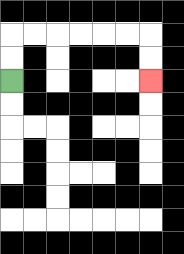{'start': '[0, 3]', 'end': '[6, 3]', 'path_directions': 'U,U,R,R,R,R,R,R,D,D', 'path_coordinates': '[[0, 3], [0, 2], [0, 1], [1, 1], [2, 1], [3, 1], [4, 1], [5, 1], [6, 1], [6, 2], [6, 3]]'}